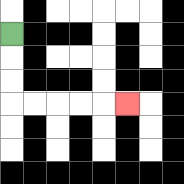{'start': '[0, 1]', 'end': '[5, 4]', 'path_directions': 'D,D,D,R,R,R,R,R', 'path_coordinates': '[[0, 1], [0, 2], [0, 3], [0, 4], [1, 4], [2, 4], [3, 4], [4, 4], [5, 4]]'}